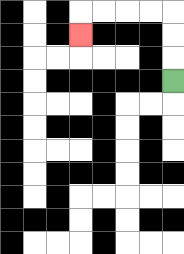{'start': '[7, 3]', 'end': '[3, 1]', 'path_directions': 'U,U,U,L,L,L,L,D', 'path_coordinates': '[[7, 3], [7, 2], [7, 1], [7, 0], [6, 0], [5, 0], [4, 0], [3, 0], [3, 1]]'}